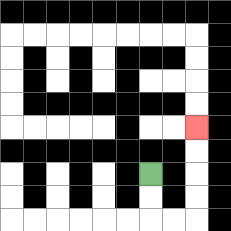{'start': '[6, 7]', 'end': '[8, 5]', 'path_directions': 'D,D,R,R,U,U,U,U', 'path_coordinates': '[[6, 7], [6, 8], [6, 9], [7, 9], [8, 9], [8, 8], [8, 7], [8, 6], [8, 5]]'}